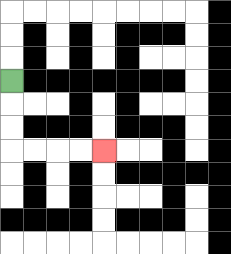{'start': '[0, 3]', 'end': '[4, 6]', 'path_directions': 'D,D,D,R,R,R,R', 'path_coordinates': '[[0, 3], [0, 4], [0, 5], [0, 6], [1, 6], [2, 6], [3, 6], [4, 6]]'}